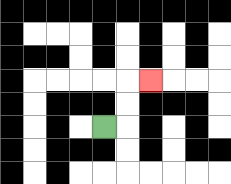{'start': '[4, 5]', 'end': '[6, 3]', 'path_directions': 'R,U,U,R', 'path_coordinates': '[[4, 5], [5, 5], [5, 4], [5, 3], [6, 3]]'}